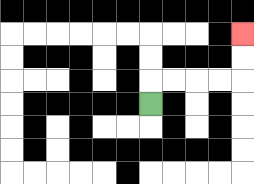{'start': '[6, 4]', 'end': '[10, 1]', 'path_directions': 'U,R,R,R,R,U,U', 'path_coordinates': '[[6, 4], [6, 3], [7, 3], [8, 3], [9, 3], [10, 3], [10, 2], [10, 1]]'}